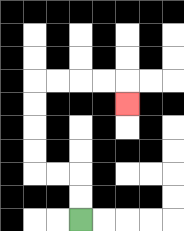{'start': '[3, 9]', 'end': '[5, 4]', 'path_directions': 'U,U,L,L,U,U,U,U,R,R,R,R,D', 'path_coordinates': '[[3, 9], [3, 8], [3, 7], [2, 7], [1, 7], [1, 6], [1, 5], [1, 4], [1, 3], [2, 3], [3, 3], [4, 3], [5, 3], [5, 4]]'}